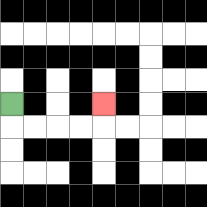{'start': '[0, 4]', 'end': '[4, 4]', 'path_directions': 'D,R,R,R,R,U', 'path_coordinates': '[[0, 4], [0, 5], [1, 5], [2, 5], [3, 5], [4, 5], [4, 4]]'}